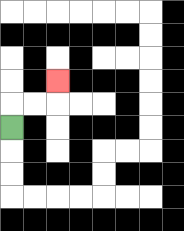{'start': '[0, 5]', 'end': '[2, 3]', 'path_directions': 'U,R,R,U', 'path_coordinates': '[[0, 5], [0, 4], [1, 4], [2, 4], [2, 3]]'}